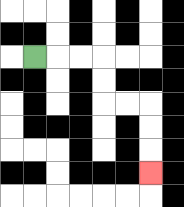{'start': '[1, 2]', 'end': '[6, 7]', 'path_directions': 'R,R,R,D,D,R,R,D,D,D', 'path_coordinates': '[[1, 2], [2, 2], [3, 2], [4, 2], [4, 3], [4, 4], [5, 4], [6, 4], [6, 5], [6, 6], [6, 7]]'}